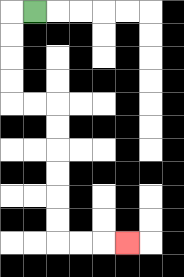{'start': '[1, 0]', 'end': '[5, 10]', 'path_directions': 'L,D,D,D,D,R,R,D,D,D,D,D,D,R,R,R', 'path_coordinates': '[[1, 0], [0, 0], [0, 1], [0, 2], [0, 3], [0, 4], [1, 4], [2, 4], [2, 5], [2, 6], [2, 7], [2, 8], [2, 9], [2, 10], [3, 10], [4, 10], [5, 10]]'}